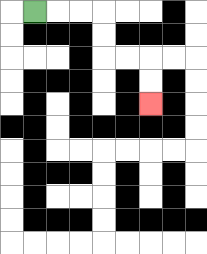{'start': '[1, 0]', 'end': '[6, 4]', 'path_directions': 'R,R,R,D,D,R,R,D,D', 'path_coordinates': '[[1, 0], [2, 0], [3, 0], [4, 0], [4, 1], [4, 2], [5, 2], [6, 2], [6, 3], [6, 4]]'}